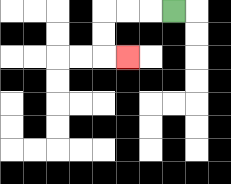{'start': '[7, 0]', 'end': '[5, 2]', 'path_directions': 'L,L,L,D,D,R', 'path_coordinates': '[[7, 0], [6, 0], [5, 0], [4, 0], [4, 1], [4, 2], [5, 2]]'}